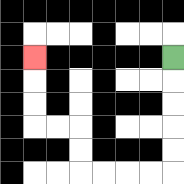{'start': '[7, 2]', 'end': '[1, 2]', 'path_directions': 'D,D,D,D,D,L,L,L,L,U,U,L,L,U,U,U', 'path_coordinates': '[[7, 2], [7, 3], [7, 4], [7, 5], [7, 6], [7, 7], [6, 7], [5, 7], [4, 7], [3, 7], [3, 6], [3, 5], [2, 5], [1, 5], [1, 4], [1, 3], [1, 2]]'}